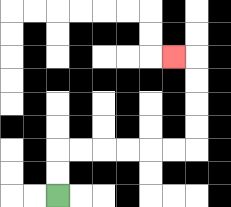{'start': '[2, 8]', 'end': '[7, 2]', 'path_directions': 'U,U,R,R,R,R,R,R,U,U,U,U,L', 'path_coordinates': '[[2, 8], [2, 7], [2, 6], [3, 6], [4, 6], [5, 6], [6, 6], [7, 6], [8, 6], [8, 5], [8, 4], [8, 3], [8, 2], [7, 2]]'}